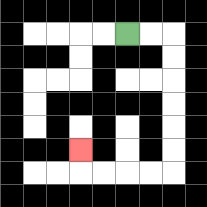{'start': '[5, 1]', 'end': '[3, 6]', 'path_directions': 'R,R,D,D,D,D,D,D,L,L,L,L,U', 'path_coordinates': '[[5, 1], [6, 1], [7, 1], [7, 2], [7, 3], [7, 4], [7, 5], [7, 6], [7, 7], [6, 7], [5, 7], [4, 7], [3, 7], [3, 6]]'}